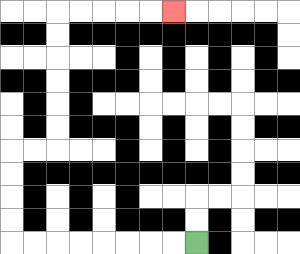{'start': '[8, 10]', 'end': '[7, 0]', 'path_directions': 'L,L,L,L,L,L,L,L,U,U,U,U,R,R,U,U,U,U,U,U,R,R,R,R,R', 'path_coordinates': '[[8, 10], [7, 10], [6, 10], [5, 10], [4, 10], [3, 10], [2, 10], [1, 10], [0, 10], [0, 9], [0, 8], [0, 7], [0, 6], [1, 6], [2, 6], [2, 5], [2, 4], [2, 3], [2, 2], [2, 1], [2, 0], [3, 0], [4, 0], [5, 0], [6, 0], [7, 0]]'}